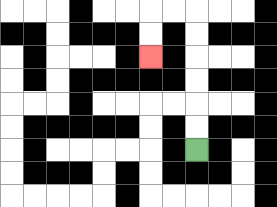{'start': '[8, 6]', 'end': '[6, 2]', 'path_directions': 'U,U,U,U,U,U,L,L,D,D', 'path_coordinates': '[[8, 6], [8, 5], [8, 4], [8, 3], [8, 2], [8, 1], [8, 0], [7, 0], [6, 0], [6, 1], [6, 2]]'}